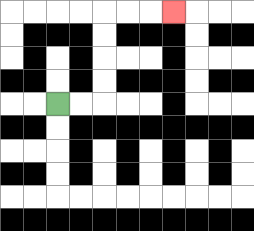{'start': '[2, 4]', 'end': '[7, 0]', 'path_directions': 'R,R,U,U,U,U,R,R,R', 'path_coordinates': '[[2, 4], [3, 4], [4, 4], [4, 3], [4, 2], [4, 1], [4, 0], [5, 0], [6, 0], [7, 0]]'}